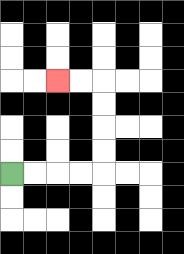{'start': '[0, 7]', 'end': '[2, 3]', 'path_directions': 'R,R,R,R,U,U,U,U,L,L', 'path_coordinates': '[[0, 7], [1, 7], [2, 7], [3, 7], [4, 7], [4, 6], [4, 5], [4, 4], [4, 3], [3, 3], [2, 3]]'}